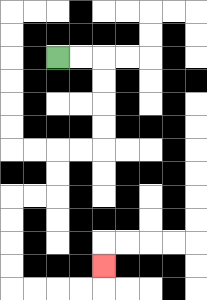{'start': '[2, 2]', 'end': '[4, 11]', 'path_directions': 'R,R,D,D,D,D,L,L,D,D,L,L,D,D,D,D,R,R,R,R,U', 'path_coordinates': '[[2, 2], [3, 2], [4, 2], [4, 3], [4, 4], [4, 5], [4, 6], [3, 6], [2, 6], [2, 7], [2, 8], [1, 8], [0, 8], [0, 9], [0, 10], [0, 11], [0, 12], [1, 12], [2, 12], [3, 12], [4, 12], [4, 11]]'}